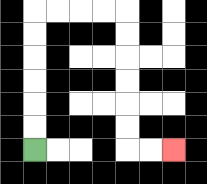{'start': '[1, 6]', 'end': '[7, 6]', 'path_directions': 'U,U,U,U,U,U,R,R,R,R,D,D,D,D,D,D,R,R', 'path_coordinates': '[[1, 6], [1, 5], [1, 4], [1, 3], [1, 2], [1, 1], [1, 0], [2, 0], [3, 0], [4, 0], [5, 0], [5, 1], [5, 2], [5, 3], [5, 4], [5, 5], [5, 6], [6, 6], [7, 6]]'}